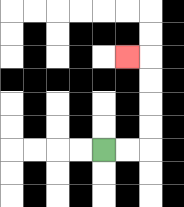{'start': '[4, 6]', 'end': '[5, 2]', 'path_directions': 'R,R,U,U,U,U,L', 'path_coordinates': '[[4, 6], [5, 6], [6, 6], [6, 5], [6, 4], [6, 3], [6, 2], [5, 2]]'}